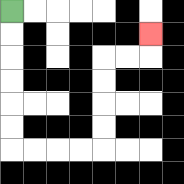{'start': '[0, 0]', 'end': '[6, 1]', 'path_directions': 'D,D,D,D,D,D,R,R,R,R,U,U,U,U,R,R,U', 'path_coordinates': '[[0, 0], [0, 1], [0, 2], [0, 3], [0, 4], [0, 5], [0, 6], [1, 6], [2, 6], [3, 6], [4, 6], [4, 5], [4, 4], [4, 3], [4, 2], [5, 2], [6, 2], [6, 1]]'}